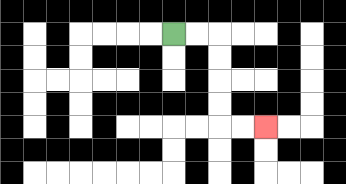{'start': '[7, 1]', 'end': '[11, 5]', 'path_directions': 'R,R,D,D,D,D,R,R', 'path_coordinates': '[[7, 1], [8, 1], [9, 1], [9, 2], [9, 3], [9, 4], [9, 5], [10, 5], [11, 5]]'}